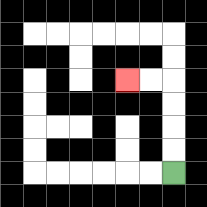{'start': '[7, 7]', 'end': '[5, 3]', 'path_directions': 'U,U,U,U,L,L', 'path_coordinates': '[[7, 7], [7, 6], [7, 5], [7, 4], [7, 3], [6, 3], [5, 3]]'}